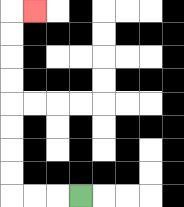{'start': '[3, 8]', 'end': '[1, 0]', 'path_directions': 'L,L,L,U,U,U,U,U,U,U,U,R', 'path_coordinates': '[[3, 8], [2, 8], [1, 8], [0, 8], [0, 7], [0, 6], [0, 5], [0, 4], [0, 3], [0, 2], [0, 1], [0, 0], [1, 0]]'}